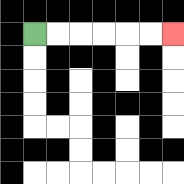{'start': '[1, 1]', 'end': '[7, 1]', 'path_directions': 'R,R,R,R,R,R', 'path_coordinates': '[[1, 1], [2, 1], [3, 1], [4, 1], [5, 1], [6, 1], [7, 1]]'}